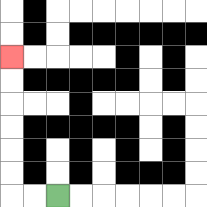{'start': '[2, 8]', 'end': '[0, 2]', 'path_directions': 'L,L,U,U,U,U,U,U', 'path_coordinates': '[[2, 8], [1, 8], [0, 8], [0, 7], [0, 6], [0, 5], [0, 4], [0, 3], [0, 2]]'}